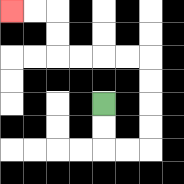{'start': '[4, 4]', 'end': '[0, 0]', 'path_directions': 'D,D,R,R,U,U,U,U,L,L,L,L,U,U,L,L', 'path_coordinates': '[[4, 4], [4, 5], [4, 6], [5, 6], [6, 6], [6, 5], [6, 4], [6, 3], [6, 2], [5, 2], [4, 2], [3, 2], [2, 2], [2, 1], [2, 0], [1, 0], [0, 0]]'}